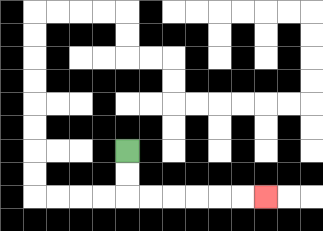{'start': '[5, 6]', 'end': '[11, 8]', 'path_directions': 'D,D,R,R,R,R,R,R', 'path_coordinates': '[[5, 6], [5, 7], [5, 8], [6, 8], [7, 8], [8, 8], [9, 8], [10, 8], [11, 8]]'}